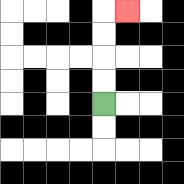{'start': '[4, 4]', 'end': '[5, 0]', 'path_directions': 'U,U,U,U,R', 'path_coordinates': '[[4, 4], [4, 3], [4, 2], [4, 1], [4, 0], [5, 0]]'}